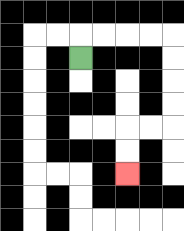{'start': '[3, 2]', 'end': '[5, 7]', 'path_directions': 'U,R,R,R,R,D,D,D,D,L,L,D,D', 'path_coordinates': '[[3, 2], [3, 1], [4, 1], [5, 1], [6, 1], [7, 1], [7, 2], [7, 3], [7, 4], [7, 5], [6, 5], [5, 5], [5, 6], [5, 7]]'}